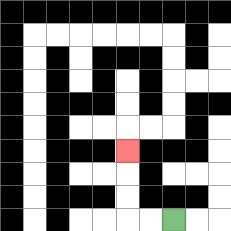{'start': '[7, 9]', 'end': '[5, 6]', 'path_directions': 'L,L,U,U,U', 'path_coordinates': '[[7, 9], [6, 9], [5, 9], [5, 8], [5, 7], [5, 6]]'}